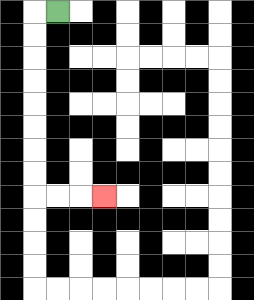{'start': '[2, 0]', 'end': '[4, 8]', 'path_directions': 'L,D,D,D,D,D,D,D,D,R,R,R', 'path_coordinates': '[[2, 0], [1, 0], [1, 1], [1, 2], [1, 3], [1, 4], [1, 5], [1, 6], [1, 7], [1, 8], [2, 8], [3, 8], [4, 8]]'}